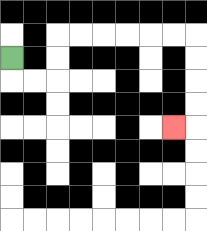{'start': '[0, 2]', 'end': '[7, 5]', 'path_directions': 'D,R,R,U,U,R,R,R,R,R,R,D,D,D,D,L', 'path_coordinates': '[[0, 2], [0, 3], [1, 3], [2, 3], [2, 2], [2, 1], [3, 1], [4, 1], [5, 1], [6, 1], [7, 1], [8, 1], [8, 2], [8, 3], [8, 4], [8, 5], [7, 5]]'}